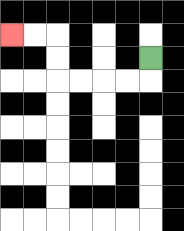{'start': '[6, 2]', 'end': '[0, 1]', 'path_directions': 'D,L,L,L,L,U,U,L,L', 'path_coordinates': '[[6, 2], [6, 3], [5, 3], [4, 3], [3, 3], [2, 3], [2, 2], [2, 1], [1, 1], [0, 1]]'}